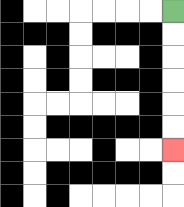{'start': '[7, 0]', 'end': '[7, 6]', 'path_directions': 'D,D,D,D,D,D', 'path_coordinates': '[[7, 0], [7, 1], [7, 2], [7, 3], [7, 4], [7, 5], [7, 6]]'}